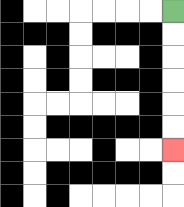{'start': '[7, 0]', 'end': '[7, 6]', 'path_directions': 'D,D,D,D,D,D', 'path_coordinates': '[[7, 0], [7, 1], [7, 2], [7, 3], [7, 4], [7, 5], [7, 6]]'}